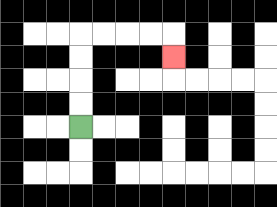{'start': '[3, 5]', 'end': '[7, 2]', 'path_directions': 'U,U,U,U,R,R,R,R,D', 'path_coordinates': '[[3, 5], [3, 4], [3, 3], [3, 2], [3, 1], [4, 1], [5, 1], [6, 1], [7, 1], [7, 2]]'}